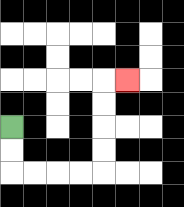{'start': '[0, 5]', 'end': '[5, 3]', 'path_directions': 'D,D,R,R,R,R,U,U,U,U,R', 'path_coordinates': '[[0, 5], [0, 6], [0, 7], [1, 7], [2, 7], [3, 7], [4, 7], [4, 6], [4, 5], [4, 4], [4, 3], [5, 3]]'}